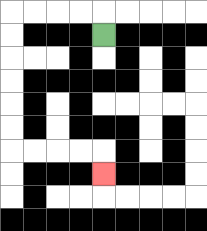{'start': '[4, 1]', 'end': '[4, 7]', 'path_directions': 'U,L,L,L,L,D,D,D,D,D,D,R,R,R,R,D', 'path_coordinates': '[[4, 1], [4, 0], [3, 0], [2, 0], [1, 0], [0, 0], [0, 1], [0, 2], [0, 3], [0, 4], [0, 5], [0, 6], [1, 6], [2, 6], [3, 6], [4, 6], [4, 7]]'}